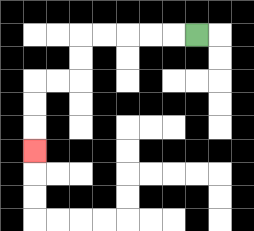{'start': '[8, 1]', 'end': '[1, 6]', 'path_directions': 'L,L,L,L,L,D,D,L,L,D,D,D', 'path_coordinates': '[[8, 1], [7, 1], [6, 1], [5, 1], [4, 1], [3, 1], [3, 2], [3, 3], [2, 3], [1, 3], [1, 4], [1, 5], [1, 6]]'}